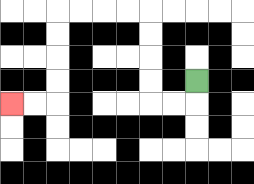{'start': '[8, 3]', 'end': '[0, 4]', 'path_directions': 'D,L,L,U,U,U,U,L,L,L,L,D,D,D,D,L,L', 'path_coordinates': '[[8, 3], [8, 4], [7, 4], [6, 4], [6, 3], [6, 2], [6, 1], [6, 0], [5, 0], [4, 0], [3, 0], [2, 0], [2, 1], [2, 2], [2, 3], [2, 4], [1, 4], [0, 4]]'}